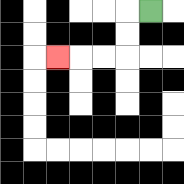{'start': '[6, 0]', 'end': '[2, 2]', 'path_directions': 'L,D,D,L,L,L', 'path_coordinates': '[[6, 0], [5, 0], [5, 1], [5, 2], [4, 2], [3, 2], [2, 2]]'}